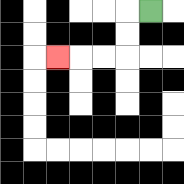{'start': '[6, 0]', 'end': '[2, 2]', 'path_directions': 'L,D,D,L,L,L', 'path_coordinates': '[[6, 0], [5, 0], [5, 1], [5, 2], [4, 2], [3, 2], [2, 2]]'}